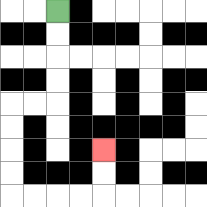{'start': '[2, 0]', 'end': '[4, 6]', 'path_directions': 'D,D,D,D,L,L,D,D,D,D,R,R,R,R,U,U', 'path_coordinates': '[[2, 0], [2, 1], [2, 2], [2, 3], [2, 4], [1, 4], [0, 4], [0, 5], [0, 6], [0, 7], [0, 8], [1, 8], [2, 8], [3, 8], [4, 8], [4, 7], [4, 6]]'}